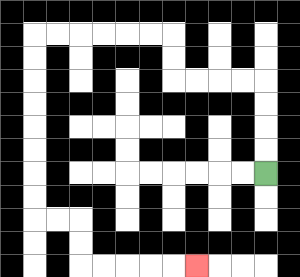{'start': '[11, 7]', 'end': '[8, 11]', 'path_directions': 'U,U,U,U,L,L,L,L,U,U,L,L,L,L,L,L,D,D,D,D,D,D,D,D,R,R,D,D,R,R,R,R,R', 'path_coordinates': '[[11, 7], [11, 6], [11, 5], [11, 4], [11, 3], [10, 3], [9, 3], [8, 3], [7, 3], [7, 2], [7, 1], [6, 1], [5, 1], [4, 1], [3, 1], [2, 1], [1, 1], [1, 2], [1, 3], [1, 4], [1, 5], [1, 6], [1, 7], [1, 8], [1, 9], [2, 9], [3, 9], [3, 10], [3, 11], [4, 11], [5, 11], [6, 11], [7, 11], [8, 11]]'}